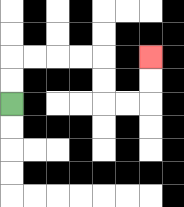{'start': '[0, 4]', 'end': '[6, 2]', 'path_directions': 'U,U,R,R,R,R,D,D,R,R,U,U', 'path_coordinates': '[[0, 4], [0, 3], [0, 2], [1, 2], [2, 2], [3, 2], [4, 2], [4, 3], [4, 4], [5, 4], [6, 4], [6, 3], [6, 2]]'}